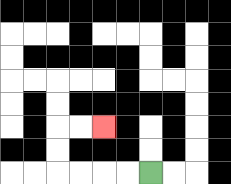{'start': '[6, 7]', 'end': '[4, 5]', 'path_directions': 'L,L,L,L,U,U,R,R', 'path_coordinates': '[[6, 7], [5, 7], [4, 7], [3, 7], [2, 7], [2, 6], [2, 5], [3, 5], [4, 5]]'}